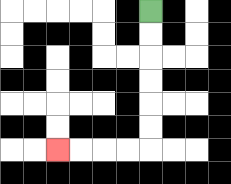{'start': '[6, 0]', 'end': '[2, 6]', 'path_directions': 'D,D,D,D,D,D,L,L,L,L', 'path_coordinates': '[[6, 0], [6, 1], [6, 2], [6, 3], [6, 4], [6, 5], [6, 6], [5, 6], [4, 6], [3, 6], [2, 6]]'}